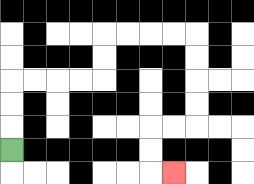{'start': '[0, 6]', 'end': '[7, 7]', 'path_directions': 'U,U,U,R,R,R,R,U,U,R,R,R,R,D,D,D,D,L,L,D,D,R', 'path_coordinates': '[[0, 6], [0, 5], [0, 4], [0, 3], [1, 3], [2, 3], [3, 3], [4, 3], [4, 2], [4, 1], [5, 1], [6, 1], [7, 1], [8, 1], [8, 2], [8, 3], [8, 4], [8, 5], [7, 5], [6, 5], [6, 6], [6, 7], [7, 7]]'}